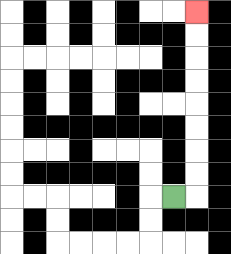{'start': '[7, 8]', 'end': '[8, 0]', 'path_directions': 'R,U,U,U,U,U,U,U,U', 'path_coordinates': '[[7, 8], [8, 8], [8, 7], [8, 6], [8, 5], [8, 4], [8, 3], [8, 2], [8, 1], [8, 0]]'}